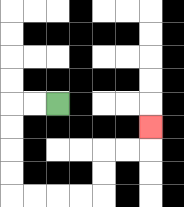{'start': '[2, 4]', 'end': '[6, 5]', 'path_directions': 'L,L,D,D,D,D,R,R,R,R,U,U,R,R,U', 'path_coordinates': '[[2, 4], [1, 4], [0, 4], [0, 5], [0, 6], [0, 7], [0, 8], [1, 8], [2, 8], [3, 8], [4, 8], [4, 7], [4, 6], [5, 6], [6, 6], [6, 5]]'}